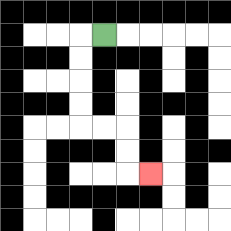{'start': '[4, 1]', 'end': '[6, 7]', 'path_directions': 'L,D,D,D,D,R,R,D,D,R', 'path_coordinates': '[[4, 1], [3, 1], [3, 2], [3, 3], [3, 4], [3, 5], [4, 5], [5, 5], [5, 6], [5, 7], [6, 7]]'}